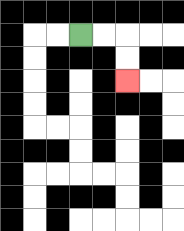{'start': '[3, 1]', 'end': '[5, 3]', 'path_directions': 'R,R,D,D', 'path_coordinates': '[[3, 1], [4, 1], [5, 1], [5, 2], [5, 3]]'}